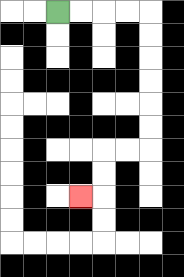{'start': '[2, 0]', 'end': '[3, 8]', 'path_directions': 'R,R,R,R,D,D,D,D,D,D,L,L,D,D,L', 'path_coordinates': '[[2, 0], [3, 0], [4, 0], [5, 0], [6, 0], [6, 1], [6, 2], [6, 3], [6, 4], [6, 5], [6, 6], [5, 6], [4, 6], [4, 7], [4, 8], [3, 8]]'}